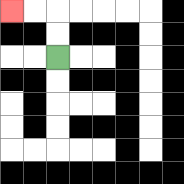{'start': '[2, 2]', 'end': '[0, 0]', 'path_directions': 'U,U,L,L', 'path_coordinates': '[[2, 2], [2, 1], [2, 0], [1, 0], [0, 0]]'}